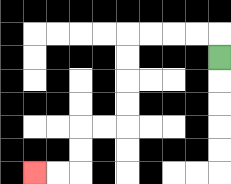{'start': '[9, 2]', 'end': '[1, 7]', 'path_directions': 'U,L,L,L,L,D,D,D,D,L,L,D,D,L,L', 'path_coordinates': '[[9, 2], [9, 1], [8, 1], [7, 1], [6, 1], [5, 1], [5, 2], [5, 3], [5, 4], [5, 5], [4, 5], [3, 5], [3, 6], [3, 7], [2, 7], [1, 7]]'}